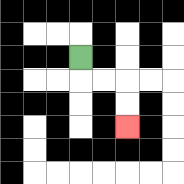{'start': '[3, 2]', 'end': '[5, 5]', 'path_directions': 'D,R,R,D,D', 'path_coordinates': '[[3, 2], [3, 3], [4, 3], [5, 3], [5, 4], [5, 5]]'}